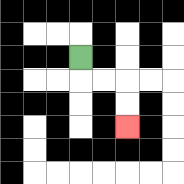{'start': '[3, 2]', 'end': '[5, 5]', 'path_directions': 'D,R,R,D,D', 'path_coordinates': '[[3, 2], [3, 3], [4, 3], [5, 3], [5, 4], [5, 5]]'}